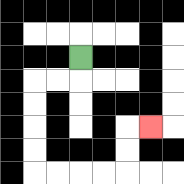{'start': '[3, 2]', 'end': '[6, 5]', 'path_directions': 'D,L,L,D,D,D,D,R,R,R,R,U,U,R', 'path_coordinates': '[[3, 2], [3, 3], [2, 3], [1, 3], [1, 4], [1, 5], [1, 6], [1, 7], [2, 7], [3, 7], [4, 7], [5, 7], [5, 6], [5, 5], [6, 5]]'}